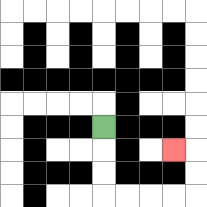{'start': '[4, 5]', 'end': '[7, 6]', 'path_directions': 'D,D,D,R,R,R,R,U,U,L', 'path_coordinates': '[[4, 5], [4, 6], [4, 7], [4, 8], [5, 8], [6, 8], [7, 8], [8, 8], [8, 7], [8, 6], [7, 6]]'}